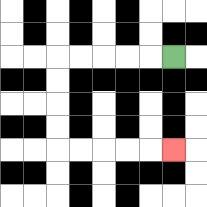{'start': '[7, 2]', 'end': '[7, 6]', 'path_directions': 'L,L,L,L,L,D,D,D,D,R,R,R,R,R', 'path_coordinates': '[[7, 2], [6, 2], [5, 2], [4, 2], [3, 2], [2, 2], [2, 3], [2, 4], [2, 5], [2, 6], [3, 6], [4, 6], [5, 6], [6, 6], [7, 6]]'}